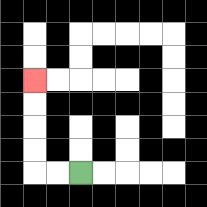{'start': '[3, 7]', 'end': '[1, 3]', 'path_directions': 'L,L,U,U,U,U', 'path_coordinates': '[[3, 7], [2, 7], [1, 7], [1, 6], [1, 5], [1, 4], [1, 3]]'}